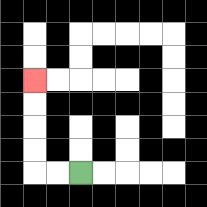{'start': '[3, 7]', 'end': '[1, 3]', 'path_directions': 'L,L,U,U,U,U', 'path_coordinates': '[[3, 7], [2, 7], [1, 7], [1, 6], [1, 5], [1, 4], [1, 3]]'}